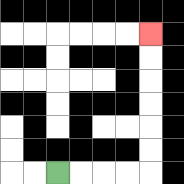{'start': '[2, 7]', 'end': '[6, 1]', 'path_directions': 'R,R,R,R,U,U,U,U,U,U', 'path_coordinates': '[[2, 7], [3, 7], [4, 7], [5, 7], [6, 7], [6, 6], [6, 5], [6, 4], [6, 3], [6, 2], [6, 1]]'}